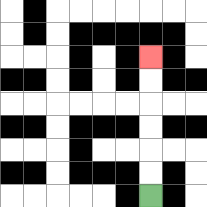{'start': '[6, 8]', 'end': '[6, 2]', 'path_directions': 'U,U,U,U,U,U', 'path_coordinates': '[[6, 8], [6, 7], [6, 6], [6, 5], [6, 4], [6, 3], [6, 2]]'}